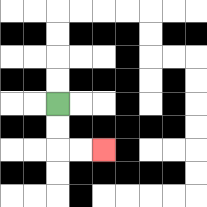{'start': '[2, 4]', 'end': '[4, 6]', 'path_directions': 'D,D,R,R', 'path_coordinates': '[[2, 4], [2, 5], [2, 6], [3, 6], [4, 6]]'}